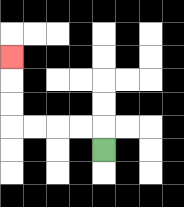{'start': '[4, 6]', 'end': '[0, 2]', 'path_directions': 'U,L,L,L,L,U,U,U', 'path_coordinates': '[[4, 6], [4, 5], [3, 5], [2, 5], [1, 5], [0, 5], [0, 4], [0, 3], [0, 2]]'}